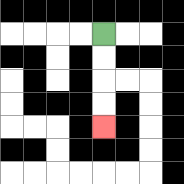{'start': '[4, 1]', 'end': '[4, 5]', 'path_directions': 'D,D,D,D', 'path_coordinates': '[[4, 1], [4, 2], [4, 3], [4, 4], [4, 5]]'}